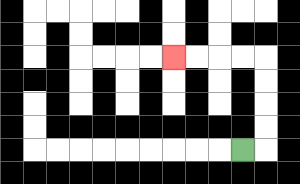{'start': '[10, 6]', 'end': '[7, 2]', 'path_directions': 'R,U,U,U,U,L,L,L,L', 'path_coordinates': '[[10, 6], [11, 6], [11, 5], [11, 4], [11, 3], [11, 2], [10, 2], [9, 2], [8, 2], [7, 2]]'}